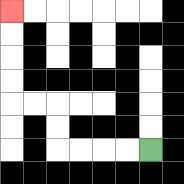{'start': '[6, 6]', 'end': '[0, 0]', 'path_directions': 'L,L,L,L,U,U,L,L,U,U,U,U', 'path_coordinates': '[[6, 6], [5, 6], [4, 6], [3, 6], [2, 6], [2, 5], [2, 4], [1, 4], [0, 4], [0, 3], [0, 2], [0, 1], [0, 0]]'}